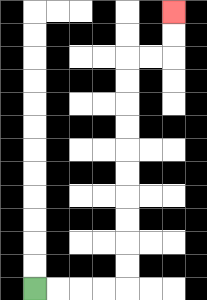{'start': '[1, 12]', 'end': '[7, 0]', 'path_directions': 'R,R,R,R,U,U,U,U,U,U,U,U,U,U,R,R,U,U', 'path_coordinates': '[[1, 12], [2, 12], [3, 12], [4, 12], [5, 12], [5, 11], [5, 10], [5, 9], [5, 8], [5, 7], [5, 6], [5, 5], [5, 4], [5, 3], [5, 2], [6, 2], [7, 2], [7, 1], [7, 0]]'}